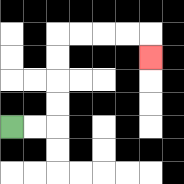{'start': '[0, 5]', 'end': '[6, 2]', 'path_directions': 'R,R,U,U,U,U,R,R,R,R,D', 'path_coordinates': '[[0, 5], [1, 5], [2, 5], [2, 4], [2, 3], [2, 2], [2, 1], [3, 1], [4, 1], [5, 1], [6, 1], [6, 2]]'}